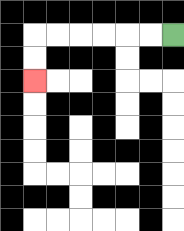{'start': '[7, 1]', 'end': '[1, 3]', 'path_directions': 'L,L,L,L,L,L,D,D', 'path_coordinates': '[[7, 1], [6, 1], [5, 1], [4, 1], [3, 1], [2, 1], [1, 1], [1, 2], [1, 3]]'}